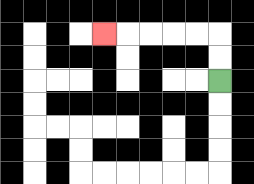{'start': '[9, 3]', 'end': '[4, 1]', 'path_directions': 'U,U,L,L,L,L,L', 'path_coordinates': '[[9, 3], [9, 2], [9, 1], [8, 1], [7, 1], [6, 1], [5, 1], [4, 1]]'}